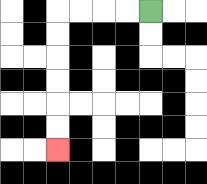{'start': '[6, 0]', 'end': '[2, 6]', 'path_directions': 'L,L,L,L,D,D,D,D,D,D', 'path_coordinates': '[[6, 0], [5, 0], [4, 0], [3, 0], [2, 0], [2, 1], [2, 2], [2, 3], [2, 4], [2, 5], [2, 6]]'}